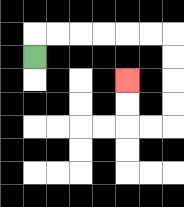{'start': '[1, 2]', 'end': '[5, 3]', 'path_directions': 'U,R,R,R,R,R,R,D,D,D,D,L,L,U,U', 'path_coordinates': '[[1, 2], [1, 1], [2, 1], [3, 1], [4, 1], [5, 1], [6, 1], [7, 1], [7, 2], [7, 3], [7, 4], [7, 5], [6, 5], [5, 5], [5, 4], [5, 3]]'}